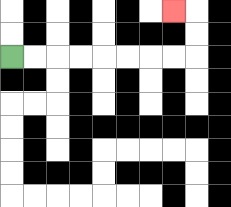{'start': '[0, 2]', 'end': '[7, 0]', 'path_directions': 'R,R,R,R,R,R,R,R,U,U,L', 'path_coordinates': '[[0, 2], [1, 2], [2, 2], [3, 2], [4, 2], [5, 2], [6, 2], [7, 2], [8, 2], [8, 1], [8, 0], [7, 0]]'}